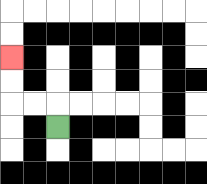{'start': '[2, 5]', 'end': '[0, 2]', 'path_directions': 'U,L,L,U,U', 'path_coordinates': '[[2, 5], [2, 4], [1, 4], [0, 4], [0, 3], [0, 2]]'}